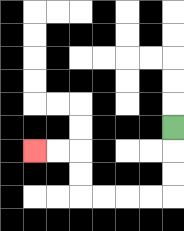{'start': '[7, 5]', 'end': '[1, 6]', 'path_directions': 'D,D,D,L,L,L,L,U,U,L,L', 'path_coordinates': '[[7, 5], [7, 6], [7, 7], [7, 8], [6, 8], [5, 8], [4, 8], [3, 8], [3, 7], [3, 6], [2, 6], [1, 6]]'}